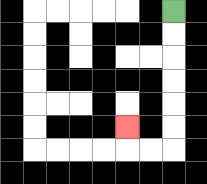{'start': '[7, 0]', 'end': '[5, 5]', 'path_directions': 'D,D,D,D,D,D,L,L,U', 'path_coordinates': '[[7, 0], [7, 1], [7, 2], [7, 3], [7, 4], [7, 5], [7, 6], [6, 6], [5, 6], [5, 5]]'}